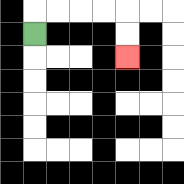{'start': '[1, 1]', 'end': '[5, 2]', 'path_directions': 'U,R,R,R,R,D,D', 'path_coordinates': '[[1, 1], [1, 0], [2, 0], [3, 0], [4, 0], [5, 0], [5, 1], [5, 2]]'}